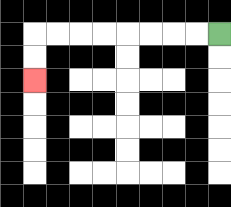{'start': '[9, 1]', 'end': '[1, 3]', 'path_directions': 'L,L,L,L,L,L,L,L,D,D', 'path_coordinates': '[[9, 1], [8, 1], [7, 1], [6, 1], [5, 1], [4, 1], [3, 1], [2, 1], [1, 1], [1, 2], [1, 3]]'}